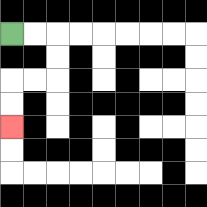{'start': '[0, 1]', 'end': '[0, 5]', 'path_directions': 'R,R,D,D,L,L,D,D', 'path_coordinates': '[[0, 1], [1, 1], [2, 1], [2, 2], [2, 3], [1, 3], [0, 3], [0, 4], [0, 5]]'}